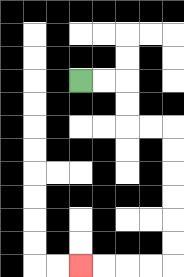{'start': '[3, 3]', 'end': '[3, 11]', 'path_directions': 'R,R,D,D,R,R,D,D,D,D,D,D,L,L,L,L', 'path_coordinates': '[[3, 3], [4, 3], [5, 3], [5, 4], [5, 5], [6, 5], [7, 5], [7, 6], [7, 7], [7, 8], [7, 9], [7, 10], [7, 11], [6, 11], [5, 11], [4, 11], [3, 11]]'}